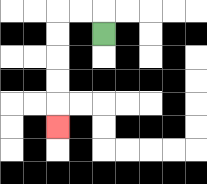{'start': '[4, 1]', 'end': '[2, 5]', 'path_directions': 'U,L,L,D,D,D,D,D', 'path_coordinates': '[[4, 1], [4, 0], [3, 0], [2, 0], [2, 1], [2, 2], [2, 3], [2, 4], [2, 5]]'}